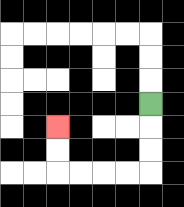{'start': '[6, 4]', 'end': '[2, 5]', 'path_directions': 'D,D,D,L,L,L,L,U,U', 'path_coordinates': '[[6, 4], [6, 5], [6, 6], [6, 7], [5, 7], [4, 7], [3, 7], [2, 7], [2, 6], [2, 5]]'}